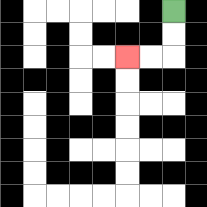{'start': '[7, 0]', 'end': '[5, 2]', 'path_directions': 'D,D,L,L', 'path_coordinates': '[[7, 0], [7, 1], [7, 2], [6, 2], [5, 2]]'}